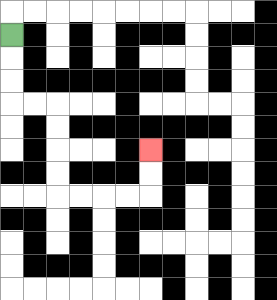{'start': '[0, 1]', 'end': '[6, 6]', 'path_directions': 'D,D,D,R,R,D,D,D,D,R,R,R,R,U,U', 'path_coordinates': '[[0, 1], [0, 2], [0, 3], [0, 4], [1, 4], [2, 4], [2, 5], [2, 6], [2, 7], [2, 8], [3, 8], [4, 8], [5, 8], [6, 8], [6, 7], [6, 6]]'}